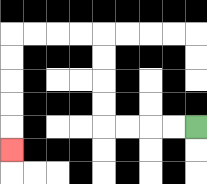{'start': '[8, 5]', 'end': '[0, 6]', 'path_directions': 'L,L,L,L,U,U,U,U,L,L,L,L,D,D,D,D,D', 'path_coordinates': '[[8, 5], [7, 5], [6, 5], [5, 5], [4, 5], [4, 4], [4, 3], [4, 2], [4, 1], [3, 1], [2, 1], [1, 1], [0, 1], [0, 2], [0, 3], [0, 4], [0, 5], [0, 6]]'}